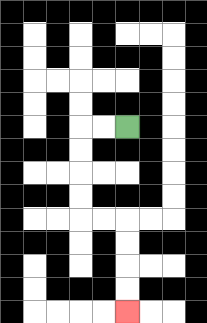{'start': '[5, 5]', 'end': '[5, 13]', 'path_directions': 'L,L,D,D,D,D,R,R,D,D,D,D', 'path_coordinates': '[[5, 5], [4, 5], [3, 5], [3, 6], [3, 7], [3, 8], [3, 9], [4, 9], [5, 9], [5, 10], [5, 11], [5, 12], [5, 13]]'}